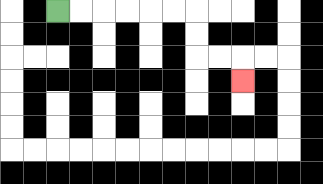{'start': '[2, 0]', 'end': '[10, 3]', 'path_directions': 'R,R,R,R,R,R,D,D,R,R,D', 'path_coordinates': '[[2, 0], [3, 0], [4, 0], [5, 0], [6, 0], [7, 0], [8, 0], [8, 1], [8, 2], [9, 2], [10, 2], [10, 3]]'}